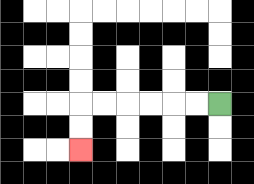{'start': '[9, 4]', 'end': '[3, 6]', 'path_directions': 'L,L,L,L,L,L,D,D', 'path_coordinates': '[[9, 4], [8, 4], [7, 4], [6, 4], [5, 4], [4, 4], [3, 4], [3, 5], [3, 6]]'}